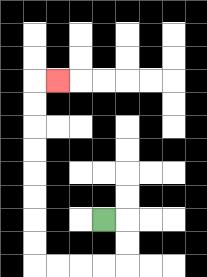{'start': '[4, 9]', 'end': '[2, 3]', 'path_directions': 'R,D,D,L,L,L,L,U,U,U,U,U,U,U,U,R', 'path_coordinates': '[[4, 9], [5, 9], [5, 10], [5, 11], [4, 11], [3, 11], [2, 11], [1, 11], [1, 10], [1, 9], [1, 8], [1, 7], [1, 6], [1, 5], [1, 4], [1, 3], [2, 3]]'}